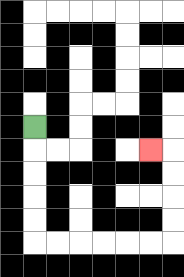{'start': '[1, 5]', 'end': '[6, 6]', 'path_directions': 'D,D,D,D,D,R,R,R,R,R,R,U,U,U,U,L', 'path_coordinates': '[[1, 5], [1, 6], [1, 7], [1, 8], [1, 9], [1, 10], [2, 10], [3, 10], [4, 10], [5, 10], [6, 10], [7, 10], [7, 9], [7, 8], [7, 7], [7, 6], [6, 6]]'}